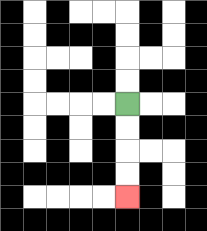{'start': '[5, 4]', 'end': '[5, 8]', 'path_directions': 'D,D,D,D', 'path_coordinates': '[[5, 4], [5, 5], [5, 6], [5, 7], [5, 8]]'}